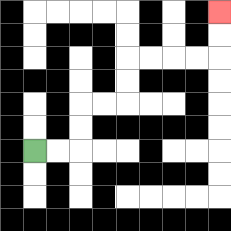{'start': '[1, 6]', 'end': '[9, 0]', 'path_directions': 'R,R,U,U,R,R,U,U,R,R,R,R,U,U', 'path_coordinates': '[[1, 6], [2, 6], [3, 6], [3, 5], [3, 4], [4, 4], [5, 4], [5, 3], [5, 2], [6, 2], [7, 2], [8, 2], [9, 2], [9, 1], [9, 0]]'}